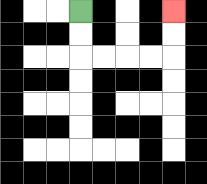{'start': '[3, 0]', 'end': '[7, 0]', 'path_directions': 'D,D,R,R,R,R,U,U', 'path_coordinates': '[[3, 0], [3, 1], [3, 2], [4, 2], [5, 2], [6, 2], [7, 2], [7, 1], [7, 0]]'}